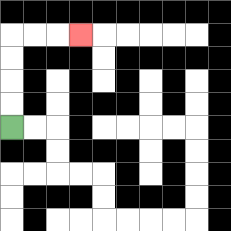{'start': '[0, 5]', 'end': '[3, 1]', 'path_directions': 'U,U,U,U,R,R,R', 'path_coordinates': '[[0, 5], [0, 4], [0, 3], [0, 2], [0, 1], [1, 1], [2, 1], [3, 1]]'}